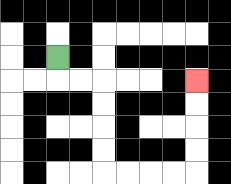{'start': '[2, 2]', 'end': '[8, 3]', 'path_directions': 'D,R,R,D,D,D,D,R,R,R,R,U,U,U,U', 'path_coordinates': '[[2, 2], [2, 3], [3, 3], [4, 3], [4, 4], [4, 5], [4, 6], [4, 7], [5, 7], [6, 7], [7, 7], [8, 7], [8, 6], [8, 5], [8, 4], [8, 3]]'}